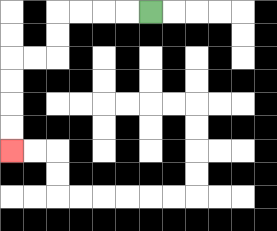{'start': '[6, 0]', 'end': '[0, 6]', 'path_directions': 'L,L,L,L,D,D,L,L,D,D,D,D', 'path_coordinates': '[[6, 0], [5, 0], [4, 0], [3, 0], [2, 0], [2, 1], [2, 2], [1, 2], [0, 2], [0, 3], [0, 4], [0, 5], [0, 6]]'}